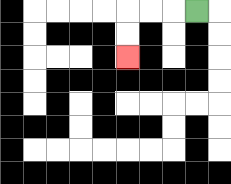{'start': '[8, 0]', 'end': '[5, 2]', 'path_directions': 'L,L,L,D,D', 'path_coordinates': '[[8, 0], [7, 0], [6, 0], [5, 0], [5, 1], [5, 2]]'}